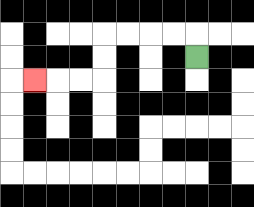{'start': '[8, 2]', 'end': '[1, 3]', 'path_directions': 'U,L,L,L,L,D,D,L,L,L', 'path_coordinates': '[[8, 2], [8, 1], [7, 1], [6, 1], [5, 1], [4, 1], [4, 2], [4, 3], [3, 3], [2, 3], [1, 3]]'}